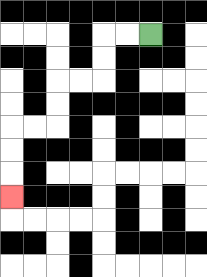{'start': '[6, 1]', 'end': '[0, 8]', 'path_directions': 'L,L,D,D,L,L,D,D,L,L,D,D,D', 'path_coordinates': '[[6, 1], [5, 1], [4, 1], [4, 2], [4, 3], [3, 3], [2, 3], [2, 4], [2, 5], [1, 5], [0, 5], [0, 6], [0, 7], [0, 8]]'}